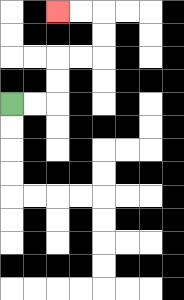{'start': '[0, 4]', 'end': '[2, 0]', 'path_directions': 'R,R,U,U,R,R,U,U,L,L', 'path_coordinates': '[[0, 4], [1, 4], [2, 4], [2, 3], [2, 2], [3, 2], [4, 2], [4, 1], [4, 0], [3, 0], [2, 0]]'}